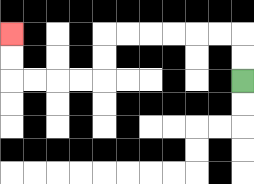{'start': '[10, 3]', 'end': '[0, 1]', 'path_directions': 'U,U,L,L,L,L,L,L,D,D,L,L,L,L,U,U', 'path_coordinates': '[[10, 3], [10, 2], [10, 1], [9, 1], [8, 1], [7, 1], [6, 1], [5, 1], [4, 1], [4, 2], [4, 3], [3, 3], [2, 3], [1, 3], [0, 3], [0, 2], [0, 1]]'}